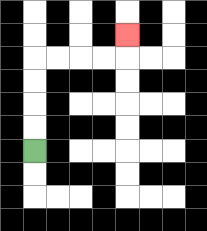{'start': '[1, 6]', 'end': '[5, 1]', 'path_directions': 'U,U,U,U,R,R,R,R,U', 'path_coordinates': '[[1, 6], [1, 5], [1, 4], [1, 3], [1, 2], [2, 2], [3, 2], [4, 2], [5, 2], [5, 1]]'}